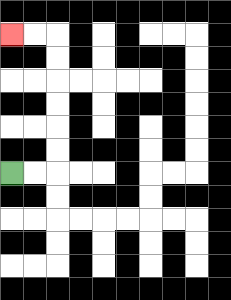{'start': '[0, 7]', 'end': '[0, 1]', 'path_directions': 'R,R,U,U,U,U,U,U,L,L', 'path_coordinates': '[[0, 7], [1, 7], [2, 7], [2, 6], [2, 5], [2, 4], [2, 3], [2, 2], [2, 1], [1, 1], [0, 1]]'}